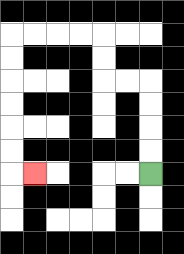{'start': '[6, 7]', 'end': '[1, 7]', 'path_directions': 'U,U,U,U,L,L,U,U,L,L,L,L,D,D,D,D,D,D,R', 'path_coordinates': '[[6, 7], [6, 6], [6, 5], [6, 4], [6, 3], [5, 3], [4, 3], [4, 2], [4, 1], [3, 1], [2, 1], [1, 1], [0, 1], [0, 2], [0, 3], [0, 4], [0, 5], [0, 6], [0, 7], [1, 7]]'}